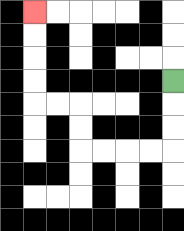{'start': '[7, 3]', 'end': '[1, 0]', 'path_directions': 'D,D,D,L,L,L,L,U,U,L,L,U,U,U,U', 'path_coordinates': '[[7, 3], [7, 4], [7, 5], [7, 6], [6, 6], [5, 6], [4, 6], [3, 6], [3, 5], [3, 4], [2, 4], [1, 4], [1, 3], [1, 2], [1, 1], [1, 0]]'}